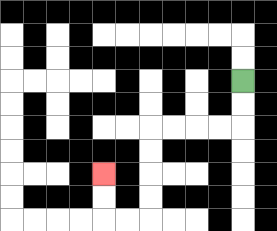{'start': '[10, 3]', 'end': '[4, 7]', 'path_directions': 'D,D,L,L,L,L,D,D,D,D,L,L,U,U', 'path_coordinates': '[[10, 3], [10, 4], [10, 5], [9, 5], [8, 5], [7, 5], [6, 5], [6, 6], [6, 7], [6, 8], [6, 9], [5, 9], [4, 9], [4, 8], [4, 7]]'}